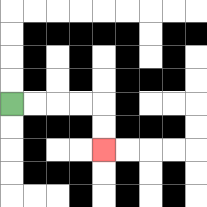{'start': '[0, 4]', 'end': '[4, 6]', 'path_directions': 'R,R,R,R,D,D', 'path_coordinates': '[[0, 4], [1, 4], [2, 4], [3, 4], [4, 4], [4, 5], [4, 6]]'}